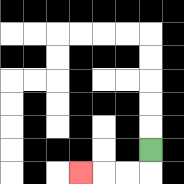{'start': '[6, 6]', 'end': '[3, 7]', 'path_directions': 'D,L,L,L', 'path_coordinates': '[[6, 6], [6, 7], [5, 7], [4, 7], [3, 7]]'}